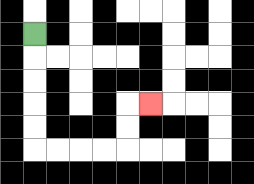{'start': '[1, 1]', 'end': '[6, 4]', 'path_directions': 'D,D,D,D,D,R,R,R,R,U,U,R', 'path_coordinates': '[[1, 1], [1, 2], [1, 3], [1, 4], [1, 5], [1, 6], [2, 6], [3, 6], [4, 6], [5, 6], [5, 5], [5, 4], [6, 4]]'}